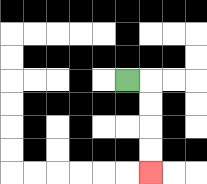{'start': '[5, 3]', 'end': '[6, 7]', 'path_directions': 'R,D,D,D,D', 'path_coordinates': '[[5, 3], [6, 3], [6, 4], [6, 5], [6, 6], [6, 7]]'}